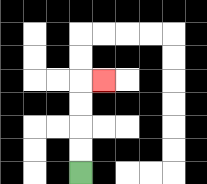{'start': '[3, 7]', 'end': '[4, 3]', 'path_directions': 'U,U,U,U,R', 'path_coordinates': '[[3, 7], [3, 6], [3, 5], [3, 4], [3, 3], [4, 3]]'}